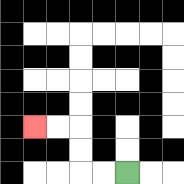{'start': '[5, 7]', 'end': '[1, 5]', 'path_directions': 'L,L,U,U,L,L', 'path_coordinates': '[[5, 7], [4, 7], [3, 7], [3, 6], [3, 5], [2, 5], [1, 5]]'}